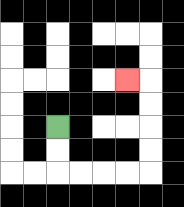{'start': '[2, 5]', 'end': '[5, 3]', 'path_directions': 'D,D,R,R,R,R,U,U,U,U,L', 'path_coordinates': '[[2, 5], [2, 6], [2, 7], [3, 7], [4, 7], [5, 7], [6, 7], [6, 6], [6, 5], [6, 4], [6, 3], [5, 3]]'}